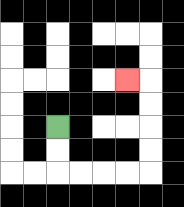{'start': '[2, 5]', 'end': '[5, 3]', 'path_directions': 'D,D,R,R,R,R,U,U,U,U,L', 'path_coordinates': '[[2, 5], [2, 6], [2, 7], [3, 7], [4, 7], [5, 7], [6, 7], [6, 6], [6, 5], [6, 4], [6, 3], [5, 3]]'}